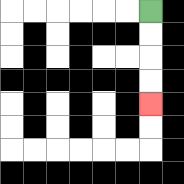{'start': '[6, 0]', 'end': '[6, 4]', 'path_directions': 'D,D,D,D', 'path_coordinates': '[[6, 0], [6, 1], [6, 2], [6, 3], [6, 4]]'}